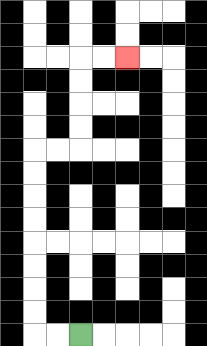{'start': '[3, 14]', 'end': '[5, 2]', 'path_directions': 'L,L,U,U,U,U,U,U,U,U,R,R,U,U,U,U,R,R', 'path_coordinates': '[[3, 14], [2, 14], [1, 14], [1, 13], [1, 12], [1, 11], [1, 10], [1, 9], [1, 8], [1, 7], [1, 6], [2, 6], [3, 6], [3, 5], [3, 4], [3, 3], [3, 2], [4, 2], [5, 2]]'}